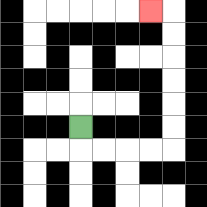{'start': '[3, 5]', 'end': '[6, 0]', 'path_directions': 'D,R,R,R,R,U,U,U,U,U,U,L', 'path_coordinates': '[[3, 5], [3, 6], [4, 6], [5, 6], [6, 6], [7, 6], [7, 5], [7, 4], [7, 3], [7, 2], [7, 1], [7, 0], [6, 0]]'}